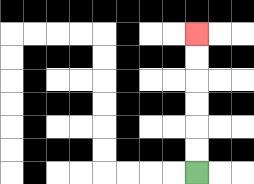{'start': '[8, 7]', 'end': '[8, 1]', 'path_directions': 'U,U,U,U,U,U', 'path_coordinates': '[[8, 7], [8, 6], [8, 5], [8, 4], [8, 3], [8, 2], [8, 1]]'}